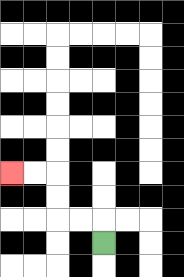{'start': '[4, 10]', 'end': '[0, 7]', 'path_directions': 'U,L,L,U,U,L,L', 'path_coordinates': '[[4, 10], [4, 9], [3, 9], [2, 9], [2, 8], [2, 7], [1, 7], [0, 7]]'}